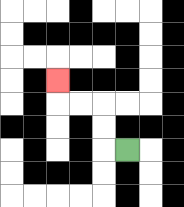{'start': '[5, 6]', 'end': '[2, 3]', 'path_directions': 'L,U,U,L,L,U', 'path_coordinates': '[[5, 6], [4, 6], [4, 5], [4, 4], [3, 4], [2, 4], [2, 3]]'}